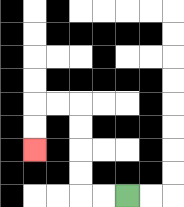{'start': '[5, 8]', 'end': '[1, 6]', 'path_directions': 'L,L,U,U,U,U,L,L,D,D', 'path_coordinates': '[[5, 8], [4, 8], [3, 8], [3, 7], [3, 6], [3, 5], [3, 4], [2, 4], [1, 4], [1, 5], [1, 6]]'}